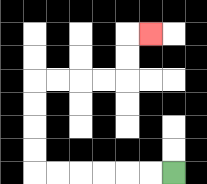{'start': '[7, 7]', 'end': '[6, 1]', 'path_directions': 'L,L,L,L,L,L,U,U,U,U,R,R,R,R,U,U,R', 'path_coordinates': '[[7, 7], [6, 7], [5, 7], [4, 7], [3, 7], [2, 7], [1, 7], [1, 6], [1, 5], [1, 4], [1, 3], [2, 3], [3, 3], [4, 3], [5, 3], [5, 2], [5, 1], [6, 1]]'}